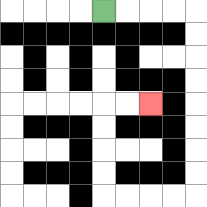{'start': '[4, 0]', 'end': '[6, 4]', 'path_directions': 'R,R,R,R,D,D,D,D,D,D,D,D,L,L,L,L,U,U,U,U,R,R', 'path_coordinates': '[[4, 0], [5, 0], [6, 0], [7, 0], [8, 0], [8, 1], [8, 2], [8, 3], [8, 4], [8, 5], [8, 6], [8, 7], [8, 8], [7, 8], [6, 8], [5, 8], [4, 8], [4, 7], [4, 6], [4, 5], [4, 4], [5, 4], [6, 4]]'}